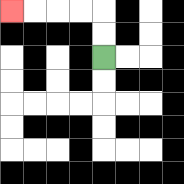{'start': '[4, 2]', 'end': '[0, 0]', 'path_directions': 'U,U,L,L,L,L', 'path_coordinates': '[[4, 2], [4, 1], [4, 0], [3, 0], [2, 0], [1, 0], [0, 0]]'}